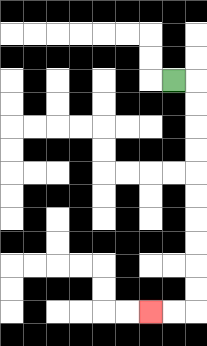{'start': '[7, 3]', 'end': '[6, 13]', 'path_directions': 'R,D,D,D,D,D,D,D,D,D,D,L,L', 'path_coordinates': '[[7, 3], [8, 3], [8, 4], [8, 5], [8, 6], [8, 7], [8, 8], [8, 9], [8, 10], [8, 11], [8, 12], [8, 13], [7, 13], [6, 13]]'}